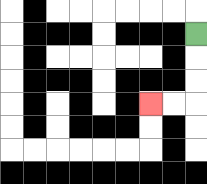{'start': '[8, 1]', 'end': '[6, 4]', 'path_directions': 'D,D,D,L,L', 'path_coordinates': '[[8, 1], [8, 2], [8, 3], [8, 4], [7, 4], [6, 4]]'}